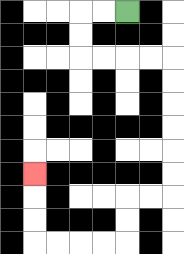{'start': '[5, 0]', 'end': '[1, 7]', 'path_directions': 'L,L,D,D,R,R,R,R,D,D,D,D,D,D,L,L,D,D,L,L,L,L,U,U,U', 'path_coordinates': '[[5, 0], [4, 0], [3, 0], [3, 1], [3, 2], [4, 2], [5, 2], [6, 2], [7, 2], [7, 3], [7, 4], [7, 5], [7, 6], [7, 7], [7, 8], [6, 8], [5, 8], [5, 9], [5, 10], [4, 10], [3, 10], [2, 10], [1, 10], [1, 9], [1, 8], [1, 7]]'}